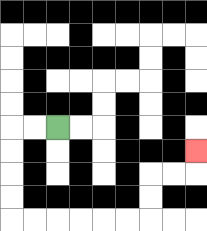{'start': '[2, 5]', 'end': '[8, 6]', 'path_directions': 'L,L,D,D,D,D,R,R,R,R,R,R,U,U,R,R,U', 'path_coordinates': '[[2, 5], [1, 5], [0, 5], [0, 6], [0, 7], [0, 8], [0, 9], [1, 9], [2, 9], [3, 9], [4, 9], [5, 9], [6, 9], [6, 8], [6, 7], [7, 7], [8, 7], [8, 6]]'}